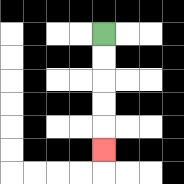{'start': '[4, 1]', 'end': '[4, 6]', 'path_directions': 'D,D,D,D,D', 'path_coordinates': '[[4, 1], [4, 2], [4, 3], [4, 4], [4, 5], [4, 6]]'}